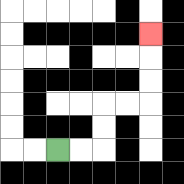{'start': '[2, 6]', 'end': '[6, 1]', 'path_directions': 'R,R,U,U,R,R,U,U,U', 'path_coordinates': '[[2, 6], [3, 6], [4, 6], [4, 5], [4, 4], [5, 4], [6, 4], [6, 3], [6, 2], [6, 1]]'}